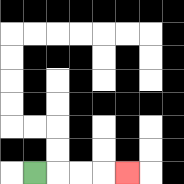{'start': '[1, 7]', 'end': '[5, 7]', 'path_directions': 'R,R,R,R', 'path_coordinates': '[[1, 7], [2, 7], [3, 7], [4, 7], [5, 7]]'}